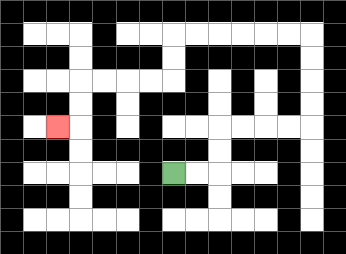{'start': '[7, 7]', 'end': '[2, 5]', 'path_directions': 'R,R,U,U,R,R,R,R,U,U,U,U,L,L,L,L,L,L,D,D,L,L,L,L,D,D,L', 'path_coordinates': '[[7, 7], [8, 7], [9, 7], [9, 6], [9, 5], [10, 5], [11, 5], [12, 5], [13, 5], [13, 4], [13, 3], [13, 2], [13, 1], [12, 1], [11, 1], [10, 1], [9, 1], [8, 1], [7, 1], [7, 2], [7, 3], [6, 3], [5, 3], [4, 3], [3, 3], [3, 4], [3, 5], [2, 5]]'}